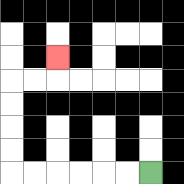{'start': '[6, 7]', 'end': '[2, 2]', 'path_directions': 'L,L,L,L,L,L,U,U,U,U,R,R,U', 'path_coordinates': '[[6, 7], [5, 7], [4, 7], [3, 7], [2, 7], [1, 7], [0, 7], [0, 6], [0, 5], [0, 4], [0, 3], [1, 3], [2, 3], [2, 2]]'}